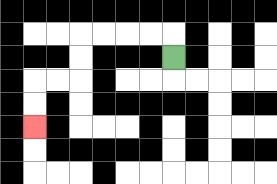{'start': '[7, 2]', 'end': '[1, 5]', 'path_directions': 'U,L,L,L,L,D,D,L,L,D,D', 'path_coordinates': '[[7, 2], [7, 1], [6, 1], [5, 1], [4, 1], [3, 1], [3, 2], [3, 3], [2, 3], [1, 3], [1, 4], [1, 5]]'}